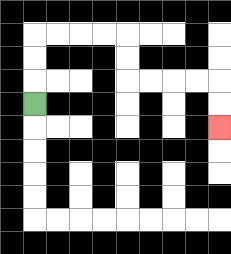{'start': '[1, 4]', 'end': '[9, 5]', 'path_directions': 'U,U,U,R,R,R,R,D,D,R,R,R,R,D,D', 'path_coordinates': '[[1, 4], [1, 3], [1, 2], [1, 1], [2, 1], [3, 1], [4, 1], [5, 1], [5, 2], [5, 3], [6, 3], [7, 3], [8, 3], [9, 3], [9, 4], [9, 5]]'}